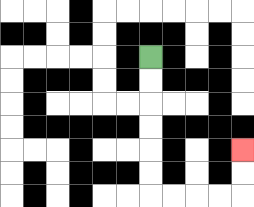{'start': '[6, 2]', 'end': '[10, 6]', 'path_directions': 'D,D,D,D,D,D,R,R,R,R,U,U', 'path_coordinates': '[[6, 2], [6, 3], [6, 4], [6, 5], [6, 6], [6, 7], [6, 8], [7, 8], [8, 8], [9, 8], [10, 8], [10, 7], [10, 6]]'}